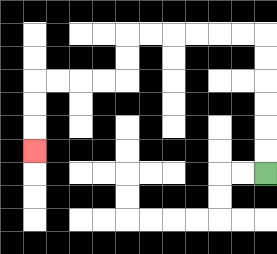{'start': '[11, 7]', 'end': '[1, 6]', 'path_directions': 'U,U,U,U,U,U,L,L,L,L,L,L,D,D,L,L,L,L,D,D,D', 'path_coordinates': '[[11, 7], [11, 6], [11, 5], [11, 4], [11, 3], [11, 2], [11, 1], [10, 1], [9, 1], [8, 1], [7, 1], [6, 1], [5, 1], [5, 2], [5, 3], [4, 3], [3, 3], [2, 3], [1, 3], [1, 4], [1, 5], [1, 6]]'}